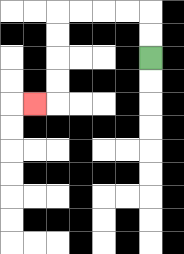{'start': '[6, 2]', 'end': '[1, 4]', 'path_directions': 'U,U,L,L,L,L,D,D,D,D,L', 'path_coordinates': '[[6, 2], [6, 1], [6, 0], [5, 0], [4, 0], [3, 0], [2, 0], [2, 1], [2, 2], [2, 3], [2, 4], [1, 4]]'}